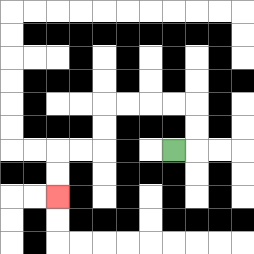{'start': '[7, 6]', 'end': '[2, 8]', 'path_directions': 'R,U,U,L,L,L,L,D,D,L,L,D,D', 'path_coordinates': '[[7, 6], [8, 6], [8, 5], [8, 4], [7, 4], [6, 4], [5, 4], [4, 4], [4, 5], [4, 6], [3, 6], [2, 6], [2, 7], [2, 8]]'}